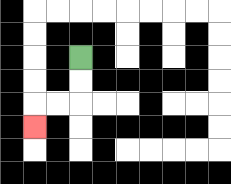{'start': '[3, 2]', 'end': '[1, 5]', 'path_directions': 'D,D,L,L,D', 'path_coordinates': '[[3, 2], [3, 3], [3, 4], [2, 4], [1, 4], [1, 5]]'}